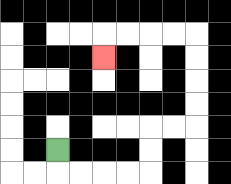{'start': '[2, 6]', 'end': '[4, 2]', 'path_directions': 'D,R,R,R,R,U,U,R,R,U,U,U,U,L,L,L,L,D', 'path_coordinates': '[[2, 6], [2, 7], [3, 7], [4, 7], [5, 7], [6, 7], [6, 6], [6, 5], [7, 5], [8, 5], [8, 4], [8, 3], [8, 2], [8, 1], [7, 1], [6, 1], [5, 1], [4, 1], [4, 2]]'}